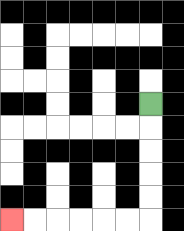{'start': '[6, 4]', 'end': '[0, 9]', 'path_directions': 'D,D,D,D,D,L,L,L,L,L,L', 'path_coordinates': '[[6, 4], [6, 5], [6, 6], [6, 7], [6, 8], [6, 9], [5, 9], [4, 9], [3, 9], [2, 9], [1, 9], [0, 9]]'}